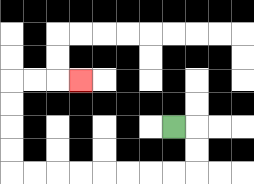{'start': '[7, 5]', 'end': '[3, 3]', 'path_directions': 'R,D,D,L,L,L,L,L,L,L,L,U,U,U,U,R,R,R', 'path_coordinates': '[[7, 5], [8, 5], [8, 6], [8, 7], [7, 7], [6, 7], [5, 7], [4, 7], [3, 7], [2, 7], [1, 7], [0, 7], [0, 6], [0, 5], [0, 4], [0, 3], [1, 3], [2, 3], [3, 3]]'}